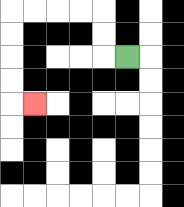{'start': '[5, 2]', 'end': '[1, 4]', 'path_directions': 'L,U,U,L,L,L,L,D,D,D,D,R', 'path_coordinates': '[[5, 2], [4, 2], [4, 1], [4, 0], [3, 0], [2, 0], [1, 0], [0, 0], [0, 1], [0, 2], [0, 3], [0, 4], [1, 4]]'}